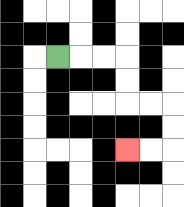{'start': '[2, 2]', 'end': '[5, 6]', 'path_directions': 'R,R,R,D,D,R,R,D,D,L,L', 'path_coordinates': '[[2, 2], [3, 2], [4, 2], [5, 2], [5, 3], [5, 4], [6, 4], [7, 4], [7, 5], [7, 6], [6, 6], [5, 6]]'}